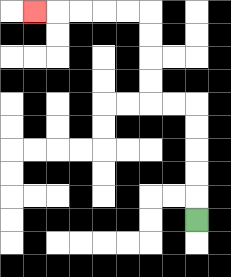{'start': '[8, 9]', 'end': '[1, 0]', 'path_directions': 'U,U,U,U,U,L,L,U,U,U,U,L,L,L,L,L', 'path_coordinates': '[[8, 9], [8, 8], [8, 7], [8, 6], [8, 5], [8, 4], [7, 4], [6, 4], [6, 3], [6, 2], [6, 1], [6, 0], [5, 0], [4, 0], [3, 0], [2, 0], [1, 0]]'}